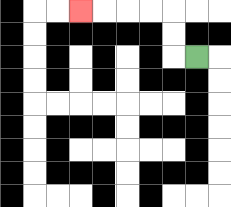{'start': '[8, 2]', 'end': '[3, 0]', 'path_directions': 'L,U,U,L,L,L,L', 'path_coordinates': '[[8, 2], [7, 2], [7, 1], [7, 0], [6, 0], [5, 0], [4, 0], [3, 0]]'}